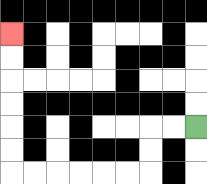{'start': '[8, 5]', 'end': '[0, 1]', 'path_directions': 'L,L,D,D,L,L,L,L,L,L,U,U,U,U,U,U', 'path_coordinates': '[[8, 5], [7, 5], [6, 5], [6, 6], [6, 7], [5, 7], [4, 7], [3, 7], [2, 7], [1, 7], [0, 7], [0, 6], [0, 5], [0, 4], [0, 3], [0, 2], [0, 1]]'}